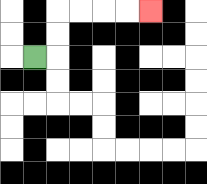{'start': '[1, 2]', 'end': '[6, 0]', 'path_directions': 'R,U,U,R,R,R,R', 'path_coordinates': '[[1, 2], [2, 2], [2, 1], [2, 0], [3, 0], [4, 0], [5, 0], [6, 0]]'}